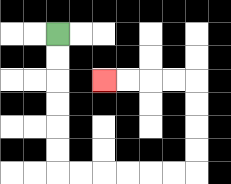{'start': '[2, 1]', 'end': '[4, 3]', 'path_directions': 'D,D,D,D,D,D,R,R,R,R,R,R,U,U,U,U,L,L,L,L', 'path_coordinates': '[[2, 1], [2, 2], [2, 3], [2, 4], [2, 5], [2, 6], [2, 7], [3, 7], [4, 7], [5, 7], [6, 7], [7, 7], [8, 7], [8, 6], [8, 5], [8, 4], [8, 3], [7, 3], [6, 3], [5, 3], [4, 3]]'}